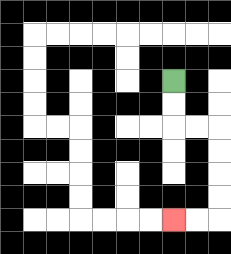{'start': '[7, 3]', 'end': '[7, 9]', 'path_directions': 'D,D,R,R,D,D,D,D,L,L', 'path_coordinates': '[[7, 3], [7, 4], [7, 5], [8, 5], [9, 5], [9, 6], [9, 7], [9, 8], [9, 9], [8, 9], [7, 9]]'}